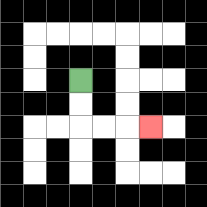{'start': '[3, 3]', 'end': '[6, 5]', 'path_directions': 'D,D,R,R,R', 'path_coordinates': '[[3, 3], [3, 4], [3, 5], [4, 5], [5, 5], [6, 5]]'}